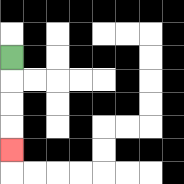{'start': '[0, 2]', 'end': '[0, 6]', 'path_directions': 'D,D,D,D', 'path_coordinates': '[[0, 2], [0, 3], [0, 4], [0, 5], [0, 6]]'}